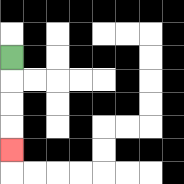{'start': '[0, 2]', 'end': '[0, 6]', 'path_directions': 'D,D,D,D', 'path_coordinates': '[[0, 2], [0, 3], [0, 4], [0, 5], [0, 6]]'}